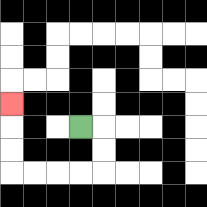{'start': '[3, 5]', 'end': '[0, 4]', 'path_directions': 'R,D,D,L,L,L,L,U,U,U', 'path_coordinates': '[[3, 5], [4, 5], [4, 6], [4, 7], [3, 7], [2, 7], [1, 7], [0, 7], [0, 6], [0, 5], [0, 4]]'}